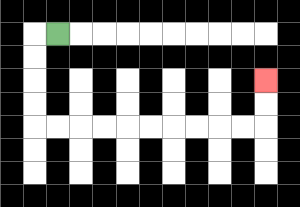{'start': '[2, 1]', 'end': '[11, 3]', 'path_directions': 'L,D,D,D,D,R,R,R,R,R,R,R,R,R,R,U,U', 'path_coordinates': '[[2, 1], [1, 1], [1, 2], [1, 3], [1, 4], [1, 5], [2, 5], [3, 5], [4, 5], [5, 5], [6, 5], [7, 5], [8, 5], [9, 5], [10, 5], [11, 5], [11, 4], [11, 3]]'}